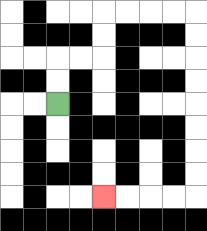{'start': '[2, 4]', 'end': '[4, 8]', 'path_directions': 'U,U,R,R,U,U,R,R,R,R,D,D,D,D,D,D,D,D,L,L,L,L', 'path_coordinates': '[[2, 4], [2, 3], [2, 2], [3, 2], [4, 2], [4, 1], [4, 0], [5, 0], [6, 0], [7, 0], [8, 0], [8, 1], [8, 2], [8, 3], [8, 4], [8, 5], [8, 6], [8, 7], [8, 8], [7, 8], [6, 8], [5, 8], [4, 8]]'}